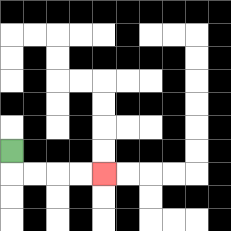{'start': '[0, 6]', 'end': '[4, 7]', 'path_directions': 'D,R,R,R,R', 'path_coordinates': '[[0, 6], [0, 7], [1, 7], [2, 7], [3, 7], [4, 7]]'}